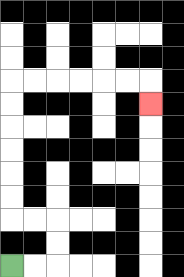{'start': '[0, 11]', 'end': '[6, 4]', 'path_directions': 'R,R,U,U,L,L,U,U,U,U,U,U,R,R,R,R,R,R,D', 'path_coordinates': '[[0, 11], [1, 11], [2, 11], [2, 10], [2, 9], [1, 9], [0, 9], [0, 8], [0, 7], [0, 6], [0, 5], [0, 4], [0, 3], [1, 3], [2, 3], [3, 3], [4, 3], [5, 3], [6, 3], [6, 4]]'}